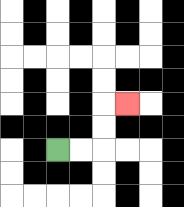{'start': '[2, 6]', 'end': '[5, 4]', 'path_directions': 'R,R,U,U,R', 'path_coordinates': '[[2, 6], [3, 6], [4, 6], [4, 5], [4, 4], [5, 4]]'}